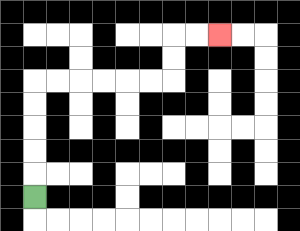{'start': '[1, 8]', 'end': '[9, 1]', 'path_directions': 'U,U,U,U,U,R,R,R,R,R,R,U,U,R,R', 'path_coordinates': '[[1, 8], [1, 7], [1, 6], [1, 5], [1, 4], [1, 3], [2, 3], [3, 3], [4, 3], [5, 3], [6, 3], [7, 3], [7, 2], [7, 1], [8, 1], [9, 1]]'}